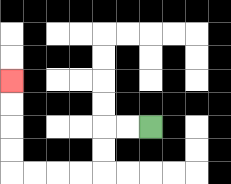{'start': '[6, 5]', 'end': '[0, 3]', 'path_directions': 'L,L,D,D,L,L,L,L,U,U,U,U', 'path_coordinates': '[[6, 5], [5, 5], [4, 5], [4, 6], [4, 7], [3, 7], [2, 7], [1, 7], [0, 7], [0, 6], [0, 5], [0, 4], [0, 3]]'}